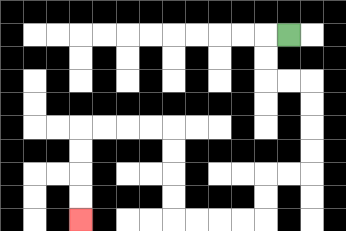{'start': '[12, 1]', 'end': '[3, 9]', 'path_directions': 'L,D,D,R,R,D,D,D,D,L,L,D,D,L,L,L,L,U,U,U,U,L,L,L,L,D,D,D,D', 'path_coordinates': '[[12, 1], [11, 1], [11, 2], [11, 3], [12, 3], [13, 3], [13, 4], [13, 5], [13, 6], [13, 7], [12, 7], [11, 7], [11, 8], [11, 9], [10, 9], [9, 9], [8, 9], [7, 9], [7, 8], [7, 7], [7, 6], [7, 5], [6, 5], [5, 5], [4, 5], [3, 5], [3, 6], [3, 7], [3, 8], [3, 9]]'}